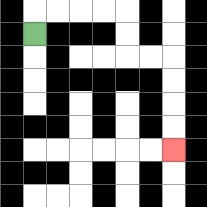{'start': '[1, 1]', 'end': '[7, 6]', 'path_directions': 'U,R,R,R,R,D,D,R,R,D,D,D,D', 'path_coordinates': '[[1, 1], [1, 0], [2, 0], [3, 0], [4, 0], [5, 0], [5, 1], [5, 2], [6, 2], [7, 2], [7, 3], [7, 4], [7, 5], [7, 6]]'}